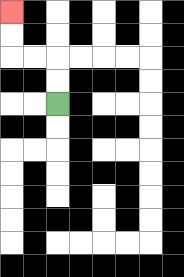{'start': '[2, 4]', 'end': '[0, 0]', 'path_directions': 'U,U,L,L,U,U', 'path_coordinates': '[[2, 4], [2, 3], [2, 2], [1, 2], [0, 2], [0, 1], [0, 0]]'}